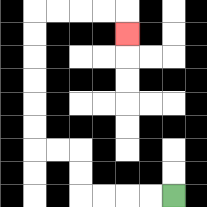{'start': '[7, 8]', 'end': '[5, 1]', 'path_directions': 'L,L,L,L,U,U,L,L,U,U,U,U,U,U,R,R,R,R,D', 'path_coordinates': '[[7, 8], [6, 8], [5, 8], [4, 8], [3, 8], [3, 7], [3, 6], [2, 6], [1, 6], [1, 5], [1, 4], [1, 3], [1, 2], [1, 1], [1, 0], [2, 0], [3, 0], [4, 0], [5, 0], [5, 1]]'}